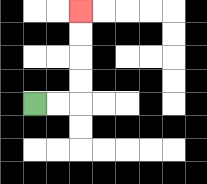{'start': '[1, 4]', 'end': '[3, 0]', 'path_directions': 'R,R,U,U,U,U', 'path_coordinates': '[[1, 4], [2, 4], [3, 4], [3, 3], [3, 2], [3, 1], [3, 0]]'}